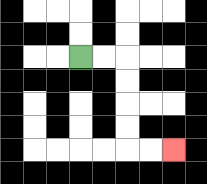{'start': '[3, 2]', 'end': '[7, 6]', 'path_directions': 'R,R,D,D,D,D,R,R', 'path_coordinates': '[[3, 2], [4, 2], [5, 2], [5, 3], [5, 4], [5, 5], [5, 6], [6, 6], [7, 6]]'}